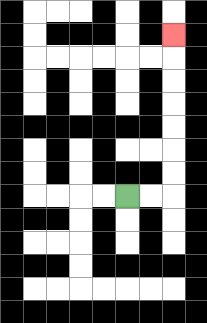{'start': '[5, 8]', 'end': '[7, 1]', 'path_directions': 'R,R,U,U,U,U,U,U,U', 'path_coordinates': '[[5, 8], [6, 8], [7, 8], [7, 7], [7, 6], [7, 5], [7, 4], [7, 3], [7, 2], [7, 1]]'}